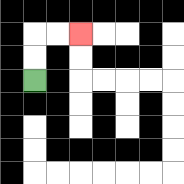{'start': '[1, 3]', 'end': '[3, 1]', 'path_directions': 'U,U,R,R', 'path_coordinates': '[[1, 3], [1, 2], [1, 1], [2, 1], [3, 1]]'}